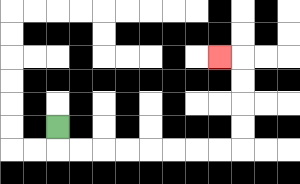{'start': '[2, 5]', 'end': '[9, 2]', 'path_directions': 'D,R,R,R,R,R,R,R,R,U,U,U,U,L', 'path_coordinates': '[[2, 5], [2, 6], [3, 6], [4, 6], [5, 6], [6, 6], [7, 6], [8, 6], [9, 6], [10, 6], [10, 5], [10, 4], [10, 3], [10, 2], [9, 2]]'}